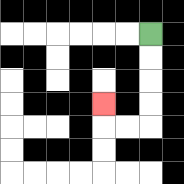{'start': '[6, 1]', 'end': '[4, 4]', 'path_directions': 'D,D,D,D,L,L,U', 'path_coordinates': '[[6, 1], [6, 2], [6, 3], [6, 4], [6, 5], [5, 5], [4, 5], [4, 4]]'}